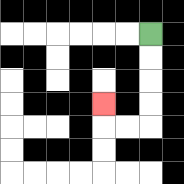{'start': '[6, 1]', 'end': '[4, 4]', 'path_directions': 'D,D,D,D,L,L,U', 'path_coordinates': '[[6, 1], [6, 2], [6, 3], [6, 4], [6, 5], [5, 5], [4, 5], [4, 4]]'}